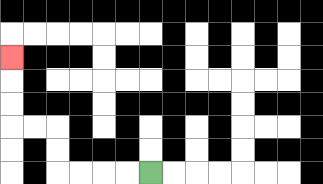{'start': '[6, 7]', 'end': '[0, 2]', 'path_directions': 'L,L,L,L,U,U,L,L,U,U,U', 'path_coordinates': '[[6, 7], [5, 7], [4, 7], [3, 7], [2, 7], [2, 6], [2, 5], [1, 5], [0, 5], [0, 4], [0, 3], [0, 2]]'}